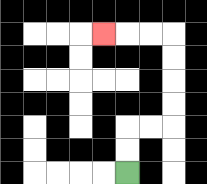{'start': '[5, 7]', 'end': '[4, 1]', 'path_directions': 'U,U,R,R,U,U,U,U,L,L,L', 'path_coordinates': '[[5, 7], [5, 6], [5, 5], [6, 5], [7, 5], [7, 4], [7, 3], [7, 2], [7, 1], [6, 1], [5, 1], [4, 1]]'}